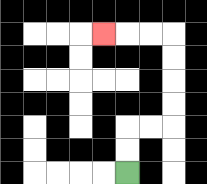{'start': '[5, 7]', 'end': '[4, 1]', 'path_directions': 'U,U,R,R,U,U,U,U,L,L,L', 'path_coordinates': '[[5, 7], [5, 6], [5, 5], [6, 5], [7, 5], [7, 4], [7, 3], [7, 2], [7, 1], [6, 1], [5, 1], [4, 1]]'}